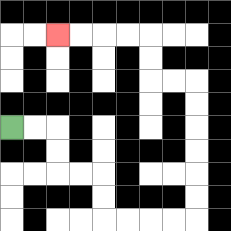{'start': '[0, 5]', 'end': '[2, 1]', 'path_directions': 'R,R,D,D,R,R,D,D,R,R,R,R,U,U,U,U,U,U,L,L,U,U,L,L,L,L', 'path_coordinates': '[[0, 5], [1, 5], [2, 5], [2, 6], [2, 7], [3, 7], [4, 7], [4, 8], [4, 9], [5, 9], [6, 9], [7, 9], [8, 9], [8, 8], [8, 7], [8, 6], [8, 5], [8, 4], [8, 3], [7, 3], [6, 3], [6, 2], [6, 1], [5, 1], [4, 1], [3, 1], [2, 1]]'}